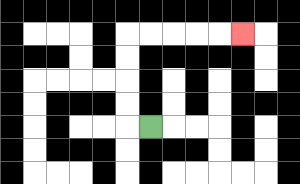{'start': '[6, 5]', 'end': '[10, 1]', 'path_directions': 'L,U,U,U,U,R,R,R,R,R', 'path_coordinates': '[[6, 5], [5, 5], [5, 4], [5, 3], [5, 2], [5, 1], [6, 1], [7, 1], [8, 1], [9, 1], [10, 1]]'}